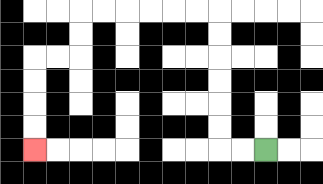{'start': '[11, 6]', 'end': '[1, 6]', 'path_directions': 'L,L,U,U,U,U,U,U,L,L,L,L,L,L,D,D,L,L,D,D,D,D', 'path_coordinates': '[[11, 6], [10, 6], [9, 6], [9, 5], [9, 4], [9, 3], [9, 2], [9, 1], [9, 0], [8, 0], [7, 0], [6, 0], [5, 0], [4, 0], [3, 0], [3, 1], [3, 2], [2, 2], [1, 2], [1, 3], [1, 4], [1, 5], [1, 6]]'}